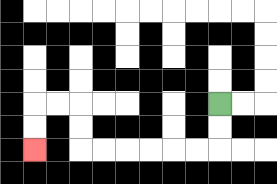{'start': '[9, 4]', 'end': '[1, 6]', 'path_directions': 'D,D,L,L,L,L,L,L,U,U,L,L,D,D', 'path_coordinates': '[[9, 4], [9, 5], [9, 6], [8, 6], [7, 6], [6, 6], [5, 6], [4, 6], [3, 6], [3, 5], [3, 4], [2, 4], [1, 4], [1, 5], [1, 6]]'}